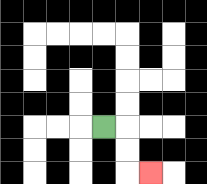{'start': '[4, 5]', 'end': '[6, 7]', 'path_directions': 'R,D,D,R', 'path_coordinates': '[[4, 5], [5, 5], [5, 6], [5, 7], [6, 7]]'}